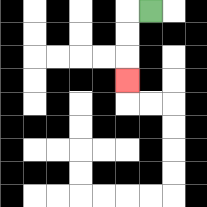{'start': '[6, 0]', 'end': '[5, 3]', 'path_directions': 'L,D,D,D', 'path_coordinates': '[[6, 0], [5, 0], [5, 1], [5, 2], [5, 3]]'}